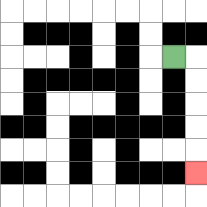{'start': '[7, 2]', 'end': '[8, 7]', 'path_directions': 'R,D,D,D,D,D', 'path_coordinates': '[[7, 2], [8, 2], [8, 3], [8, 4], [8, 5], [8, 6], [8, 7]]'}